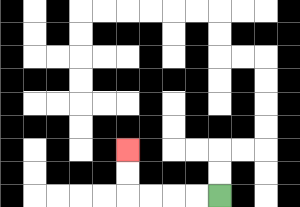{'start': '[9, 8]', 'end': '[5, 6]', 'path_directions': 'L,L,L,L,U,U', 'path_coordinates': '[[9, 8], [8, 8], [7, 8], [6, 8], [5, 8], [5, 7], [5, 6]]'}